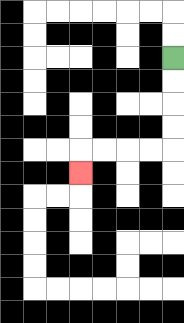{'start': '[7, 2]', 'end': '[3, 7]', 'path_directions': 'D,D,D,D,L,L,L,L,D', 'path_coordinates': '[[7, 2], [7, 3], [7, 4], [7, 5], [7, 6], [6, 6], [5, 6], [4, 6], [3, 6], [3, 7]]'}